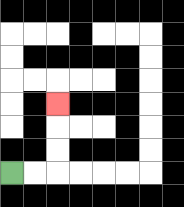{'start': '[0, 7]', 'end': '[2, 4]', 'path_directions': 'R,R,U,U,U', 'path_coordinates': '[[0, 7], [1, 7], [2, 7], [2, 6], [2, 5], [2, 4]]'}